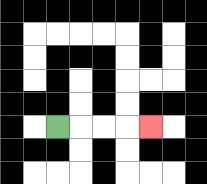{'start': '[2, 5]', 'end': '[6, 5]', 'path_directions': 'R,R,R,R', 'path_coordinates': '[[2, 5], [3, 5], [4, 5], [5, 5], [6, 5]]'}